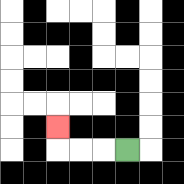{'start': '[5, 6]', 'end': '[2, 5]', 'path_directions': 'L,L,L,U', 'path_coordinates': '[[5, 6], [4, 6], [3, 6], [2, 6], [2, 5]]'}